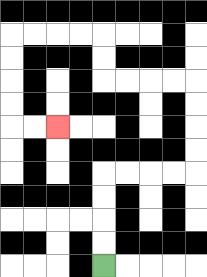{'start': '[4, 11]', 'end': '[2, 5]', 'path_directions': 'U,U,U,U,R,R,R,R,U,U,U,U,L,L,L,L,U,U,L,L,L,L,D,D,D,D,R,R', 'path_coordinates': '[[4, 11], [4, 10], [4, 9], [4, 8], [4, 7], [5, 7], [6, 7], [7, 7], [8, 7], [8, 6], [8, 5], [8, 4], [8, 3], [7, 3], [6, 3], [5, 3], [4, 3], [4, 2], [4, 1], [3, 1], [2, 1], [1, 1], [0, 1], [0, 2], [0, 3], [0, 4], [0, 5], [1, 5], [2, 5]]'}